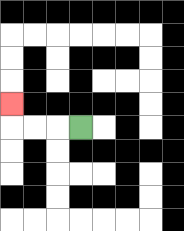{'start': '[3, 5]', 'end': '[0, 4]', 'path_directions': 'L,L,L,U', 'path_coordinates': '[[3, 5], [2, 5], [1, 5], [0, 5], [0, 4]]'}